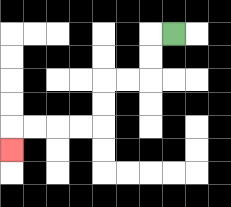{'start': '[7, 1]', 'end': '[0, 6]', 'path_directions': 'L,D,D,L,L,D,D,L,L,L,L,D', 'path_coordinates': '[[7, 1], [6, 1], [6, 2], [6, 3], [5, 3], [4, 3], [4, 4], [4, 5], [3, 5], [2, 5], [1, 5], [0, 5], [0, 6]]'}